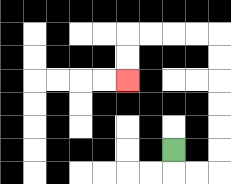{'start': '[7, 6]', 'end': '[5, 3]', 'path_directions': 'D,R,R,U,U,U,U,U,U,L,L,L,L,D,D', 'path_coordinates': '[[7, 6], [7, 7], [8, 7], [9, 7], [9, 6], [9, 5], [9, 4], [9, 3], [9, 2], [9, 1], [8, 1], [7, 1], [6, 1], [5, 1], [5, 2], [5, 3]]'}